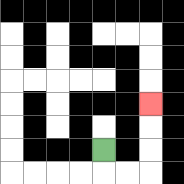{'start': '[4, 6]', 'end': '[6, 4]', 'path_directions': 'D,R,R,U,U,U', 'path_coordinates': '[[4, 6], [4, 7], [5, 7], [6, 7], [6, 6], [6, 5], [6, 4]]'}